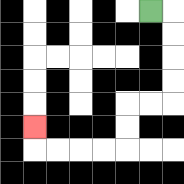{'start': '[6, 0]', 'end': '[1, 5]', 'path_directions': 'R,D,D,D,D,L,L,D,D,L,L,L,L,U', 'path_coordinates': '[[6, 0], [7, 0], [7, 1], [7, 2], [7, 3], [7, 4], [6, 4], [5, 4], [5, 5], [5, 6], [4, 6], [3, 6], [2, 6], [1, 6], [1, 5]]'}